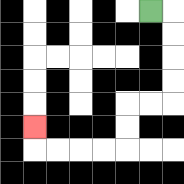{'start': '[6, 0]', 'end': '[1, 5]', 'path_directions': 'R,D,D,D,D,L,L,D,D,L,L,L,L,U', 'path_coordinates': '[[6, 0], [7, 0], [7, 1], [7, 2], [7, 3], [7, 4], [6, 4], [5, 4], [5, 5], [5, 6], [4, 6], [3, 6], [2, 6], [1, 6], [1, 5]]'}